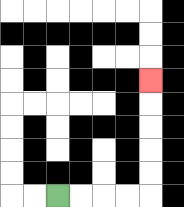{'start': '[2, 8]', 'end': '[6, 3]', 'path_directions': 'R,R,R,R,U,U,U,U,U', 'path_coordinates': '[[2, 8], [3, 8], [4, 8], [5, 8], [6, 8], [6, 7], [6, 6], [6, 5], [6, 4], [6, 3]]'}